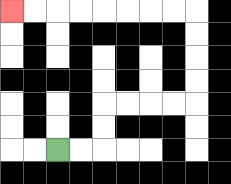{'start': '[2, 6]', 'end': '[0, 0]', 'path_directions': 'R,R,U,U,R,R,R,R,U,U,U,U,L,L,L,L,L,L,L,L', 'path_coordinates': '[[2, 6], [3, 6], [4, 6], [4, 5], [4, 4], [5, 4], [6, 4], [7, 4], [8, 4], [8, 3], [8, 2], [8, 1], [8, 0], [7, 0], [6, 0], [5, 0], [4, 0], [3, 0], [2, 0], [1, 0], [0, 0]]'}